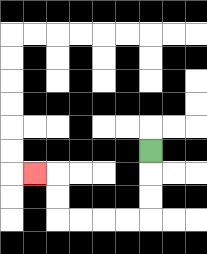{'start': '[6, 6]', 'end': '[1, 7]', 'path_directions': 'D,D,D,L,L,L,L,U,U,L', 'path_coordinates': '[[6, 6], [6, 7], [6, 8], [6, 9], [5, 9], [4, 9], [3, 9], [2, 9], [2, 8], [2, 7], [1, 7]]'}